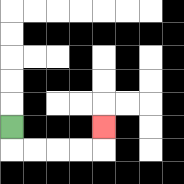{'start': '[0, 5]', 'end': '[4, 5]', 'path_directions': 'D,R,R,R,R,U', 'path_coordinates': '[[0, 5], [0, 6], [1, 6], [2, 6], [3, 6], [4, 6], [4, 5]]'}